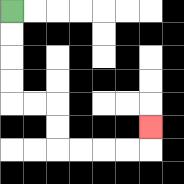{'start': '[0, 0]', 'end': '[6, 5]', 'path_directions': 'D,D,D,D,R,R,D,D,R,R,R,R,U', 'path_coordinates': '[[0, 0], [0, 1], [0, 2], [0, 3], [0, 4], [1, 4], [2, 4], [2, 5], [2, 6], [3, 6], [4, 6], [5, 6], [6, 6], [6, 5]]'}